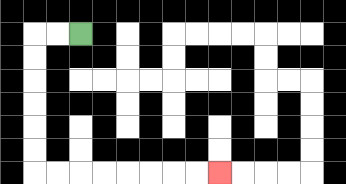{'start': '[3, 1]', 'end': '[9, 7]', 'path_directions': 'L,L,D,D,D,D,D,D,R,R,R,R,R,R,R,R', 'path_coordinates': '[[3, 1], [2, 1], [1, 1], [1, 2], [1, 3], [1, 4], [1, 5], [1, 6], [1, 7], [2, 7], [3, 7], [4, 7], [5, 7], [6, 7], [7, 7], [8, 7], [9, 7]]'}